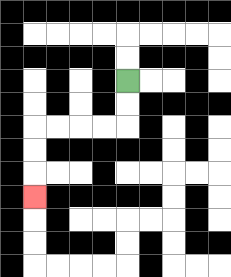{'start': '[5, 3]', 'end': '[1, 8]', 'path_directions': 'D,D,L,L,L,L,D,D,D', 'path_coordinates': '[[5, 3], [5, 4], [5, 5], [4, 5], [3, 5], [2, 5], [1, 5], [1, 6], [1, 7], [1, 8]]'}